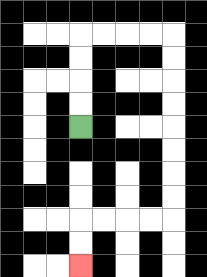{'start': '[3, 5]', 'end': '[3, 11]', 'path_directions': 'U,U,U,U,R,R,R,R,D,D,D,D,D,D,D,D,L,L,L,L,D,D', 'path_coordinates': '[[3, 5], [3, 4], [3, 3], [3, 2], [3, 1], [4, 1], [5, 1], [6, 1], [7, 1], [7, 2], [7, 3], [7, 4], [7, 5], [7, 6], [7, 7], [7, 8], [7, 9], [6, 9], [5, 9], [4, 9], [3, 9], [3, 10], [3, 11]]'}